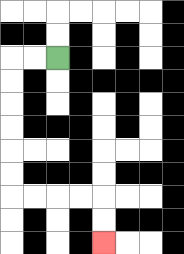{'start': '[2, 2]', 'end': '[4, 10]', 'path_directions': 'L,L,D,D,D,D,D,D,R,R,R,R,D,D', 'path_coordinates': '[[2, 2], [1, 2], [0, 2], [0, 3], [0, 4], [0, 5], [0, 6], [0, 7], [0, 8], [1, 8], [2, 8], [3, 8], [4, 8], [4, 9], [4, 10]]'}